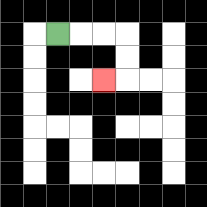{'start': '[2, 1]', 'end': '[4, 3]', 'path_directions': 'R,R,R,D,D,L', 'path_coordinates': '[[2, 1], [3, 1], [4, 1], [5, 1], [5, 2], [5, 3], [4, 3]]'}